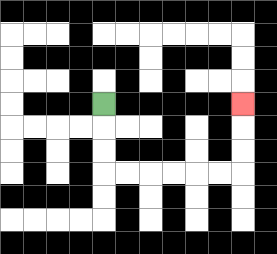{'start': '[4, 4]', 'end': '[10, 4]', 'path_directions': 'D,D,D,R,R,R,R,R,R,U,U,U', 'path_coordinates': '[[4, 4], [4, 5], [4, 6], [4, 7], [5, 7], [6, 7], [7, 7], [8, 7], [9, 7], [10, 7], [10, 6], [10, 5], [10, 4]]'}